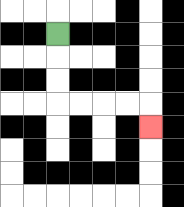{'start': '[2, 1]', 'end': '[6, 5]', 'path_directions': 'D,D,D,R,R,R,R,D', 'path_coordinates': '[[2, 1], [2, 2], [2, 3], [2, 4], [3, 4], [4, 4], [5, 4], [6, 4], [6, 5]]'}